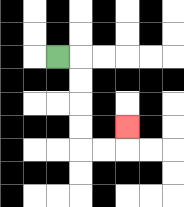{'start': '[2, 2]', 'end': '[5, 5]', 'path_directions': 'R,D,D,D,D,R,R,U', 'path_coordinates': '[[2, 2], [3, 2], [3, 3], [3, 4], [3, 5], [3, 6], [4, 6], [5, 6], [5, 5]]'}